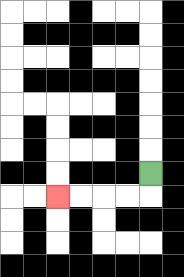{'start': '[6, 7]', 'end': '[2, 8]', 'path_directions': 'D,L,L,L,L', 'path_coordinates': '[[6, 7], [6, 8], [5, 8], [4, 8], [3, 8], [2, 8]]'}